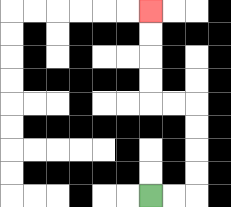{'start': '[6, 8]', 'end': '[6, 0]', 'path_directions': 'R,R,U,U,U,U,L,L,U,U,U,U', 'path_coordinates': '[[6, 8], [7, 8], [8, 8], [8, 7], [8, 6], [8, 5], [8, 4], [7, 4], [6, 4], [6, 3], [6, 2], [6, 1], [6, 0]]'}